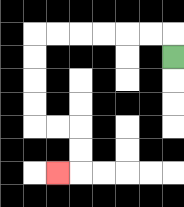{'start': '[7, 2]', 'end': '[2, 7]', 'path_directions': 'U,L,L,L,L,L,L,D,D,D,D,R,R,D,D,L', 'path_coordinates': '[[7, 2], [7, 1], [6, 1], [5, 1], [4, 1], [3, 1], [2, 1], [1, 1], [1, 2], [1, 3], [1, 4], [1, 5], [2, 5], [3, 5], [3, 6], [3, 7], [2, 7]]'}